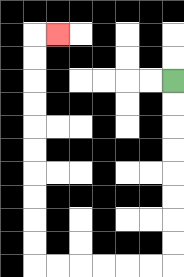{'start': '[7, 3]', 'end': '[2, 1]', 'path_directions': 'D,D,D,D,D,D,D,D,L,L,L,L,L,L,U,U,U,U,U,U,U,U,U,U,R', 'path_coordinates': '[[7, 3], [7, 4], [7, 5], [7, 6], [7, 7], [7, 8], [7, 9], [7, 10], [7, 11], [6, 11], [5, 11], [4, 11], [3, 11], [2, 11], [1, 11], [1, 10], [1, 9], [1, 8], [1, 7], [1, 6], [1, 5], [1, 4], [1, 3], [1, 2], [1, 1], [2, 1]]'}